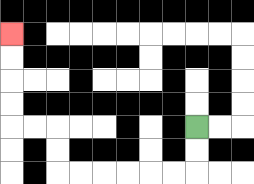{'start': '[8, 5]', 'end': '[0, 1]', 'path_directions': 'D,D,L,L,L,L,L,L,U,U,L,L,U,U,U,U', 'path_coordinates': '[[8, 5], [8, 6], [8, 7], [7, 7], [6, 7], [5, 7], [4, 7], [3, 7], [2, 7], [2, 6], [2, 5], [1, 5], [0, 5], [0, 4], [0, 3], [0, 2], [0, 1]]'}